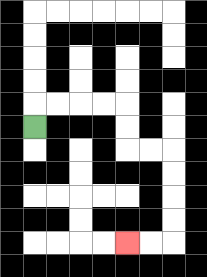{'start': '[1, 5]', 'end': '[5, 10]', 'path_directions': 'U,R,R,R,R,D,D,R,R,D,D,D,D,L,L', 'path_coordinates': '[[1, 5], [1, 4], [2, 4], [3, 4], [4, 4], [5, 4], [5, 5], [5, 6], [6, 6], [7, 6], [7, 7], [7, 8], [7, 9], [7, 10], [6, 10], [5, 10]]'}